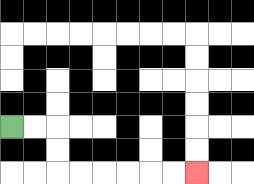{'start': '[0, 5]', 'end': '[8, 7]', 'path_directions': 'R,R,D,D,R,R,R,R,R,R', 'path_coordinates': '[[0, 5], [1, 5], [2, 5], [2, 6], [2, 7], [3, 7], [4, 7], [5, 7], [6, 7], [7, 7], [8, 7]]'}